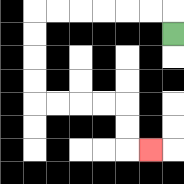{'start': '[7, 1]', 'end': '[6, 6]', 'path_directions': 'U,L,L,L,L,L,L,D,D,D,D,R,R,R,R,D,D,R', 'path_coordinates': '[[7, 1], [7, 0], [6, 0], [5, 0], [4, 0], [3, 0], [2, 0], [1, 0], [1, 1], [1, 2], [1, 3], [1, 4], [2, 4], [3, 4], [4, 4], [5, 4], [5, 5], [5, 6], [6, 6]]'}